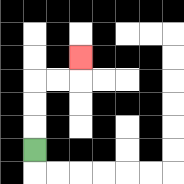{'start': '[1, 6]', 'end': '[3, 2]', 'path_directions': 'U,U,U,R,R,U', 'path_coordinates': '[[1, 6], [1, 5], [1, 4], [1, 3], [2, 3], [3, 3], [3, 2]]'}